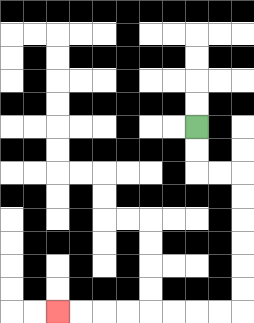{'start': '[8, 5]', 'end': '[2, 13]', 'path_directions': 'D,D,R,R,D,D,D,D,D,D,L,L,L,L,L,L,L,L', 'path_coordinates': '[[8, 5], [8, 6], [8, 7], [9, 7], [10, 7], [10, 8], [10, 9], [10, 10], [10, 11], [10, 12], [10, 13], [9, 13], [8, 13], [7, 13], [6, 13], [5, 13], [4, 13], [3, 13], [2, 13]]'}